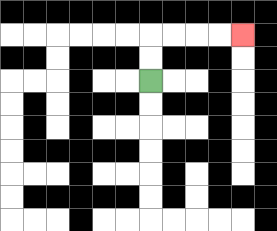{'start': '[6, 3]', 'end': '[10, 1]', 'path_directions': 'U,U,R,R,R,R', 'path_coordinates': '[[6, 3], [6, 2], [6, 1], [7, 1], [8, 1], [9, 1], [10, 1]]'}